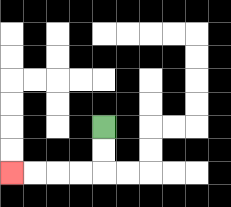{'start': '[4, 5]', 'end': '[0, 7]', 'path_directions': 'D,D,L,L,L,L', 'path_coordinates': '[[4, 5], [4, 6], [4, 7], [3, 7], [2, 7], [1, 7], [0, 7]]'}